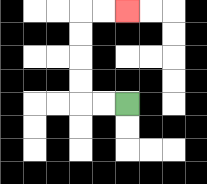{'start': '[5, 4]', 'end': '[5, 0]', 'path_directions': 'L,L,U,U,U,U,R,R', 'path_coordinates': '[[5, 4], [4, 4], [3, 4], [3, 3], [3, 2], [3, 1], [3, 0], [4, 0], [5, 0]]'}